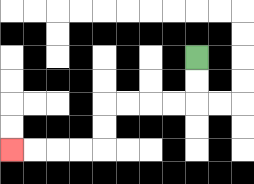{'start': '[8, 2]', 'end': '[0, 6]', 'path_directions': 'D,D,L,L,L,L,D,D,L,L,L,L', 'path_coordinates': '[[8, 2], [8, 3], [8, 4], [7, 4], [6, 4], [5, 4], [4, 4], [4, 5], [4, 6], [3, 6], [2, 6], [1, 6], [0, 6]]'}